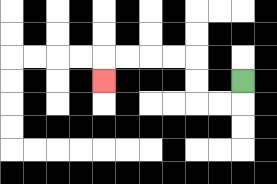{'start': '[10, 3]', 'end': '[4, 3]', 'path_directions': 'D,L,L,U,U,L,L,L,L,D', 'path_coordinates': '[[10, 3], [10, 4], [9, 4], [8, 4], [8, 3], [8, 2], [7, 2], [6, 2], [5, 2], [4, 2], [4, 3]]'}